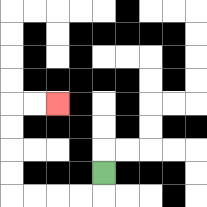{'start': '[4, 7]', 'end': '[2, 4]', 'path_directions': 'D,L,L,L,L,U,U,U,U,R,R', 'path_coordinates': '[[4, 7], [4, 8], [3, 8], [2, 8], [1, 8], [0, 8], [0, 7], [0, 6], [0, 5], [0, 4], [1, 4], [2, 4]]'}